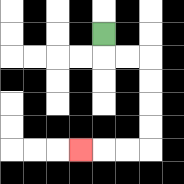{'start': '[4, 1]', 'end': '[3, 6]', 'path_directions': 'D,R,R,D,D,D,D,L,L,L', 'path_coordinates': '[[4, 1], [4, 2], [5, 2], [6, 2], [6, 3], [6, 4], [6, 5], [6, 6], [5, 6], [4, 6], [3, 6]]'}